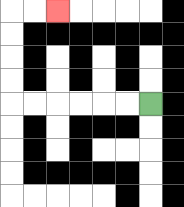{'start': '[6, 4]', 'end': '[2, 0]', 'path_directions': 'L,L,L,L,L,L,U,U,U,U,R,R', 'path_coordinates': '[[6, 4], [5, 4], [4, 4], [3, 4], [2, 4], [1, 4], [0, 4], [0, 3], [0, 2], [0, 1], [0, 0], [1, 0], [2, 0]]'}